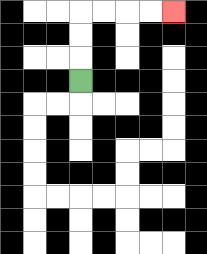{'start': '[3, 3]', 'end': '[7, 0]', 'path_directions': 'U,U,U,R,R,R,R', 'path_coordinates': '[[3, 3], [3, 2], [3, 1], [3, 0], [4, 0], [5, 0], [6, 0], [7, 0]]'}